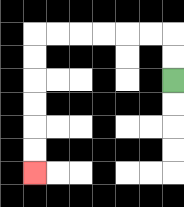{'start': '[7, 3]', 'end': '[1, 7]', 'path_directions': 'U,U,L,L,L,L,L,L,D,D,D,D,D,D', 'path_coordinates': '[[7, 3], [7, 2], [7, 1], [6, 1], [5, 1], [4, 1], [3, 1], [2, 1], [1, 1], [1, 2], [1, 3], [1, 4], [1, 5], [1, 6], [1, 7]]'}